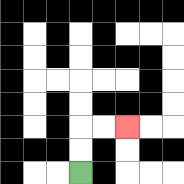{'start': '[3, 7]', 'end': '[5, 5]', 'path_directions': 'U,U,R,R', 'path_coordinates': '[[3, 7], [3, 6], [3, 5], [4, 5], [5, 5]]'}